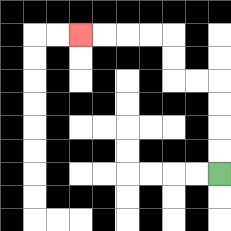{'start': '[9, 7]', 'end': '[3, 1]', 'path_directions': 'U,U,U,U,L,L,U,U,L,L,L,L', 'path_coordinates': '[[9, 7], [9, 6], [9, 5], [9, 4], [9, 3], [8, 3], [7, 3], [7, 2], [7, 1], [6, 1], [5, 1], [4, 1], [3, 1]]'}